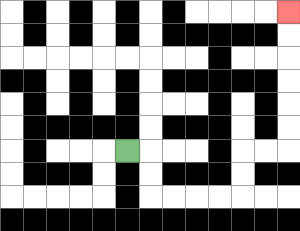{'start': '[5, 6]', 'end': '[12, 0]', 'path_directions': 'R,D,D,R,R,R,R,U,U,R,R,U,U,U,U,U,U', 'path_coordinates': '[[5, 6], [6, 6], [6, 7], [6, 8], [7, 8], [8, 8], [9, 8], [10, 8], [10, 7], [10, 6], [11, 6], [12, 6], [12, 5], [12, 4], [12, 3], [12, 2], [12, 1], [12, 0]]'}